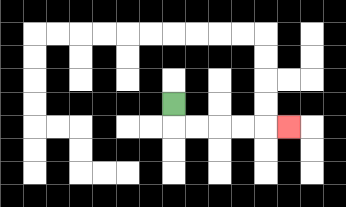{'start': '[7, 4]', 'end': '[12, 5]', 'path_directions': 'D,R,R,R,R,R', 'path_coordinates': '[[7, 4], [7, 5], [8, 5], [9, 5], [10, 5], [11, 5], [12, 5]]'}